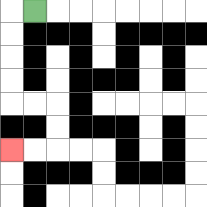{'start': '[1, 0]', 'end': '[0, 6]', 'path_directions': 'L,D,D,D,D,R,R,D,D,L,L', 'path_coordinates': '[[1, 0], [0, 0], [0, 1], [0, 2], [0, 3], [0, 4], [1, 4], [2, 4], [2, 5], [2, 6], [1, 6], [0, 6]]'}